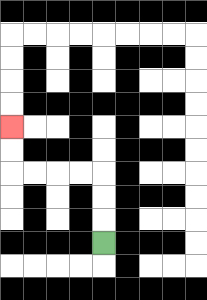{'start': '[4, 10]', 'end': '[0, 5]', 'path_directions': 'U,U,U,L,L,L,L,U,U', 'path_coordinates': '[[4, 10], [4, 9], [4, 8], [4, 7], [3, 7], [2, 7], [1, 7], [0, 7], [0, 6], [0, 5]]'}